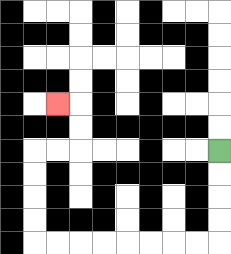{'start': '[9, 6]', 'end': '[2, 4]', 'path_directions': 'D,D,D,D,L,L,L,L,L,L,L,L,U,U,U,U,R,R,U,U,L', 'path_coordinates': '[[9, 6], [9, 7], [9, 8], [9, 9], [9, 10], [8, 10], [7, 10], [6, 10], [5, 10], [4, 10], [3, 10], [2, 10], [1, 10], [1, 9], [1, 8], [1, 7], [1, 6], [2, 6], [3, 6], [3, 5], [3, 4], [2, 4]]'}